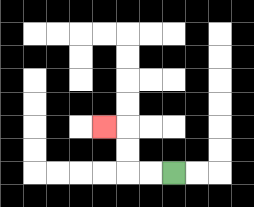{'start': '[7, 7]', 'end': '[4, 5]', 'path_directions': 'L,L,U,U,L', 'path_coordinates': '[[7, 7], [6, 7], [5, 7], [5, 6], [5, 5], [4, 5]]'}